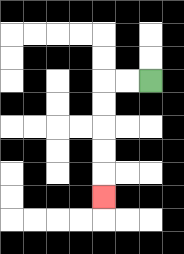{'start': '[6, 3]', 'end': '[4, 8]', 'path_directions': 'L,L,D,D,D,D,D', 'path_coordinates': '[[6, 3], [5, 3], [4, 3], [4, 4], [4, 5], [4, 6], [4, 7], [4, 8]]'}